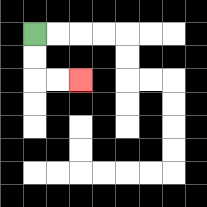{'start': '[1, 1]', 'end': '[3, 3]', 'path_directions': 'D,D,R,R', 'path_coordinates': '[[1, 1], [1, 2], [1, 3], [2, 3], [3, 3]]'}